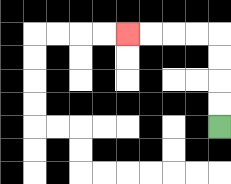{'start': '[9, 5]', 'end': '[5, 1]', 'path_directions': 'U,U,U,U,L,L,L,L', 'path_coordinates': '[[9, 5], [9, 4], [9, 3], [9, 2], [9, 1], [8, 1], [7, 1], [6, 1], [5, 1]]'}